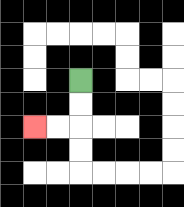{'start': '[3, 3]', 'end': '[1, 5]', 'path_directions': 'D,D,L,L', 'path_coordinates': '[[3, 3], [3, 4], [3, 5], [2, 5], [1, 5]]'}